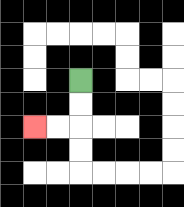{'start': '[3, 3]', 'end': '[1, 5]', 'path_directions': 'D,D,L,L', 'path_coordinates': '[[3, 3], [3, 4], [3, 5], [2, 5], [1, 5]]'}